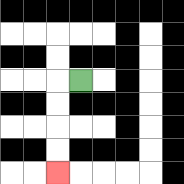{'start': '[3, 3]', 'end': '[2, 7]', 'path_directions': 'L,D,D,D,D', 'path_coordinates': '[[3, 3], [2, 3], [2, 4], [2, 5], [2, 6], [2, 7]]'}